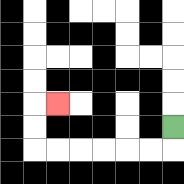{'start': '[7, 5]', 'end': '[2, 4]', 'path_directions': 'D,L,L,L,L,L,L,U,U,R', 'path_coordinates': '[[7, 5], [7, 6], [6, 6], [5, 6], [4, 6], [3, 6], [2, 6], [1, 6], [1, 5], [1, 4], [2, 4]]'}